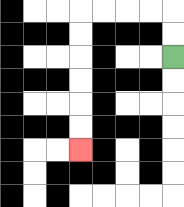{'start': '[7, 2]', 'end': '[3, 6]', 'path_directions': 'U,U,L,L,L,L,D,D,D,D,D,D', 'path_coordinates': '[[7, 2], [7, 1], [7, 0], [6, 0], [5, 0], [4, 0], [3, 0], [3, 1], [3, 2], [3, 3], [3, 4], [3, 5], [3, 6]]'}